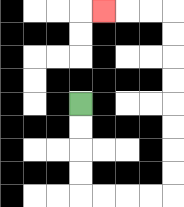{'start': '[3, 4]', 'end': '[4, 0]', 'path_directions': 'D,D,D,D,R,R,R,R,U,U,U,U,U,U,U,U,L,L,L', 'path_coordinates': '[[3, 4], [3, 5], [3, 6], [3, 7], [3, 8], [4, 8], [5, 8], [6, 8], [7, 8], [7, 7], [7, 6], [7, 5], [7, 4], [7, 3], [7, 2], [7, 1], [7, 0], [6, 0], [5, 0], [4, 0]]'}